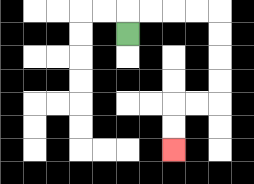{'start': '[5, 1]', 'end': '[7, 6]', 'path_directions': 'U,R,R,R,R,D,D,D,D,L,L,D,D', 'path_coordinates': '[[5, 1], [5, 0], [6, 0], [7, 0], [8, 0], [9, 0], [9, 1], [9, 2], [9, 3], [9, 4], [8, 4], [7, 4], [7, 5], [7, 6]]'}